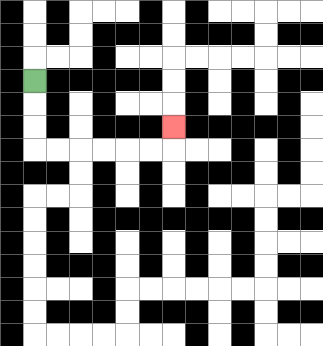{'start': '[1, 3]', 'end': '[7, 5]', 'path_directions': 'D,D,D,R,R,R,R,R,R,U', 'path_coordinates': '[[1, 3], [1, 4], [1, 5], [1, 6], [2, 6], [3, 6], [4, 6], [5, 6], [6, 6], [7, 6], [7, 5]]'}